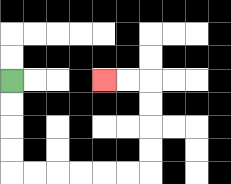{'start': '[0, 3]', 'end': '[4, 3]', 'path_directions': 'D,D,D,D,R,R,R,R,R,R,U,U,U,U,L,L', 'path_coordinates': '[[0, 3], [0, 4], [0, 5], [0, 6], [0, 7], [1, 7], [2, 7], [3, 7], [4, 7], [5, 7], [6, 7], [6, 6], [6, 5], [6, 4], [6, 3], [5, 3], [4, 3]]'}